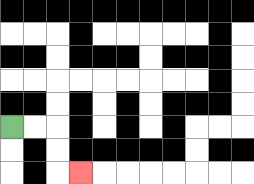{'start': '[0, 5]', 'end': '[3, 7]', 'path_directions': 'R,R,D,D,R', 'path_coordinates': '[[0, 5], [1, 5], [2, 5], [2, 6], [2, 7], [3, 7]]'}